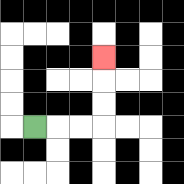{'start': '[1, 5]', 'end': '[4, 2]', 'path_directions': 'R,R,R,U,U,U', 'path_coordinates': '[[1, 5], [2, 5], [3, 5], [4, 5], [4, 4], [4, 3], [4, 2]]'}